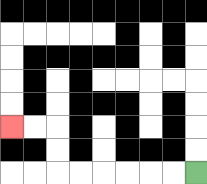{'start': '[8, 7]', 'end': '[0, 5]', 'path_directions': 'L,L,L,L,L,L,U,U,L,L', 'path_coordinates': '[[8, 7], [7, 7], [6, 7], [5, 7], [4, 7], [3, 7], [2, 7], [2, 6], [2, 5], [1, 5], [0, 5]]'}